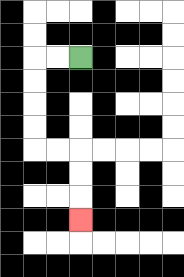{'start': '[3, 2]', 'end': '[3, 9]', 'path_directions': 'L,L,D,D,D,D,R,R,D,D,D', 'path_coordinates': '[[3, 2], [2, 2], [1, 2], [1, 3], [1, 4], [1, 5], [1, 6], [2, 6], [3, 6], [3, 7], [3, 8], [3, 9]]'}